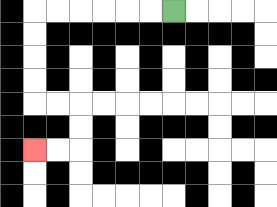{'start': '[7, 0]', 'end': '[1, 6]', 'path_directions': 'L,L,L,L,L,L,D,D,D,D,R,R,D,D,L,L', 'path_coordinates': '[[7, 0], [6, 0], [5, 0], [4, 0], [3, 0], [2, 0], [1, 0], [1, 1], [1, 2], [1, 3], [1, 4], [2, 4], [3, 4], [3, 5], [3, 6], [2, 6], [1, 6]]'}